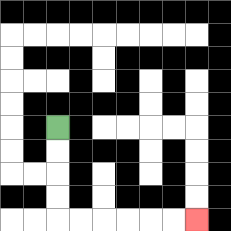{'start': '[2, 5]', 'end': '[8, 9]', 'path_directions': 'D,D,D,D,R,R,R,R,R,R', 'path_coordinates': '[[2, 5], [2, 6], [2, 7], [2, 8], [2, 9], [3, 9], [4, 9], [5, 9], [6, 9], [7, 9], [8, 9]]'}